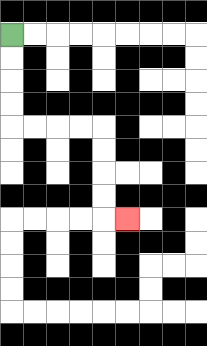{'start': '[0, 1]', 'end': '[5, 9]', 'path_directions': 'D,D,D,D,R,R,R,R,D,D,D,D,R', 'path_coordinates': '[[0, 1], [0, 2], [0, 3], [0, 4], [0, 5], [1, 5], [2, 5], [3, 5], [4, 5], [4, 6], [4, 7], [4, 8], [4, 9], [5, 9]]'}